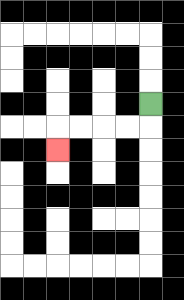{'start': '[6, 4]', 'end': '[2, 6]', 'path_directions': 'D,L,L,L,L,D', 'path_coordinates': '[[6, 4], [6, 5], [5, 5], [4, 5], [3, 5], [2, 5], [2, 6]]'}